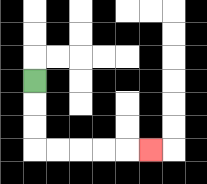{'start': '[1, 3]', 'end': '[6, 6]', 'path_directions': 'D,D,D,R,R,R,R,R', 'path_coordinates': '[[1, 3], [1, 4], [1, 5], [1, 6], [2, 6], [3, 6], [4, 6], [5, 6], [6, 6]]'}